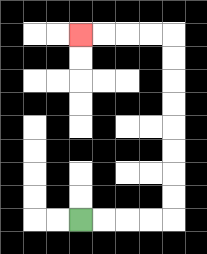{'start': '[3, 9]', 'end': '[3, 1]', 'path_directions': 'R,R,R,R,U,U,U,U,U,U,U,U,L,L,L,L', 'path_coordinates': '[[3, 9], [4, 9], [5, 9], [6, 9], [7, 9], [7, 8], [7, 7], [7, 6], [7, 5], [7, 4], [7, 3], [7, 2], [7, 1], [6, 1], [5, 1], [4, 1], [3, 1]]'}